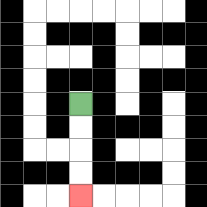{'start': '[3, 4]', 'end': '[3, 8]', 'path_directions': 'D,D,D,D', 'path_coordinates': '[[3, 4], [3, 5], [3, 6], [3, 7], [3, 8]]'}